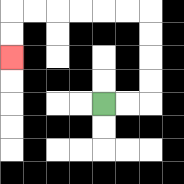{'start': '[4, 4]', 'end': '[0, 2]', 'path_directions': 'R,R,U,U,U,U,L,L,L,L,L,L,D,D', 'path_coordinates': '[[4, 4], [5, 4], [6, 4], [6, 3], [6, 2], [6, 1], [6, 0], [5, 0], [4, 0], [3, 0], [2, 0], [1, 0], [0, 0], [0, 1], [0, 2]]'}